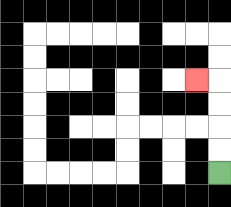{'start': '[9, 7]', 'end': '[8, 3]', 'path_directions': 'U,U,U,U,L', 'path_coordinates': '[[9, 7], [9, 6], [9, 5], [9, 4], [9, 3], [8, 3]]'}